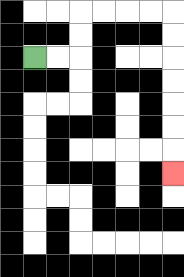{'start': '[1, 2]', 'end': '[7, 7]', 'path_directions': 'R,R,U,U,R,R,R,R,D,D,D,D,D,D,D', 'path_coordinates': '[[1, 2], [2, 2], [3, 2], [3, 1], [3, 0], [4, 0], [5, 0], [6, 0], [7, 0], [7, 1], [7, 2], [7, 3], [7, 4], [7, 5], [7, 6], [7, 7]]'}